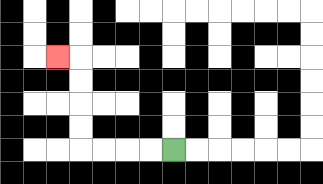{'start': '[7, 6]', 'end': '[2, 2]', 'path_directions': 'L,L,L,L,U,U,U,U,L', 'path_coordinates': '[[7, 6], [6, 6], [5, 6], [4, 6], [3, 6], [3, 5], [3, 4], [3, 3], [3, 2], [2, 2]]'}